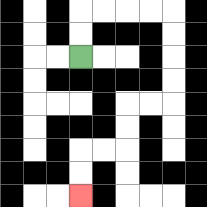{'start': '[3, 2]', 'end': '[3, 8]', 'path_directions': 'U,U,R,R,R,R,D,D,D,D,L,L,D,D,L,L,D,D', 'path_coordinates': '[[3, 2], [3, 1], [3, 0], [4, 0], [5, 0], [6, 0], [7, 0], [7, 1], [7, 2], [7, 3], [7, 4], [6, 4], [5, 4], [5, 5], [5, 6], [4, 6], [3, 6], [3, 7], [3, 8]]'}